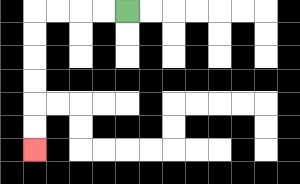{'start': '[5, 0]', 'end': '[1, 6]', 'path_directions': 'L,L,L,L,D,D,D,D,D,D', 'path_coordinates': '[[5, 0], [4, 0], [3, 0], [2, 0], [1, 0], [1, 1], [1, 2], [1, 3], [1, 4], [1, 5], [1, 6]]'}